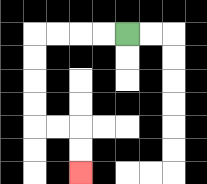{'start': '[5, 1]', 'end': '[3, 7]', 'path_directions': 'L,L,L,L,D,D,D,D,R,R,D,D', 'path_coordinates': '[[5, 1], [4, 1], [3, 1], [2, 1], [1, 1], [1, 2], [1, 3], [1, 4], [1, 5], [2, 5], [3, 5], [3, 6], [3, 7]]'}